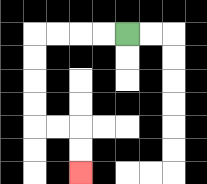{'start': '[5, 1]', 'end': '[3, 7]', 'path_directions': 'L,L,L,L,D,D,D,D,R,R,D,D', 'path_coordinates': '[[5, 1], [4, 1], [3, 1], [2, 1], [1, 1], [1, 2], [1, 3], [1, 4], [1, 5], [2, 5], [3, 5], [3, 6], [3, 7]]'}